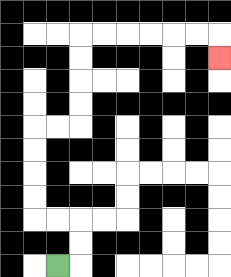{'start': '[2, 11]', 'end': '[9, 2]', 'path_directions': 'R,U,U,L,L,U,U,U,U,R,R,U,U,U,U,R,R,R,R,R,R,D', 'path_coordinates': '[[2, 11], [3, 11], [3, 10], [3, 9], [2, 9], [1, 9], [1, 8], [1, 7], [1, 6], [1, 5], [2, 5], [3, 5], [3, 4], [3, 3], [3, 2], [3, 1], [4, 1], [5, 1], [6, 1], [7, 1], [8, 1], [9, 1], [9, 2]]'}